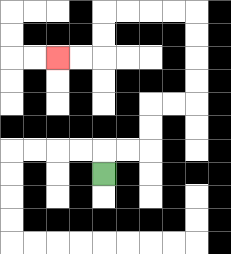{'start': '[4, 7]', 'end': '[2, 2]', 'path_directions': 'U,R,R,U,U,R,R,U,U,U,U,L,L,L,L,D,D,L,L', 'path_coordinates': '[[4, 7], [4, 6], [5, 6], [6, 6], [6, 5], [6, 4], [7, 4], [8, 4], [8, 3], [8, 2], [8, 1], [8, 0], [7, 0], [6, 0], [5, 0], [4, 0], [4, 1], [4, 2], [3, 2], [2, 2]]'}